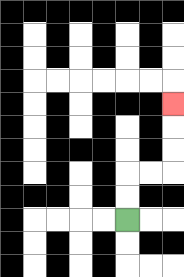{'start': '[5, 9]', 'end': '[7, 4]', 'path_directions': 'U,U,R,R,U,U,U', 'path_coordinates': '[[5, 9], [5, 8], [5, 7], [6, 7], [7, 7], [7, 6], [7, 5], [7, 4]]'}